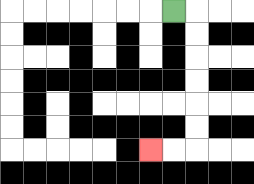{'start': '[7, 0]', 'end': '[6, 6]', 'path_directions': 'R,D,D,D,D,D,D,L,L', 'path_coordinates': '[[7, 0], [8, 0], [8, 1], [8, 2], [8, 3], [8, 4], [8, 5], [8, 6], [7, 6], [6, 6]]'}